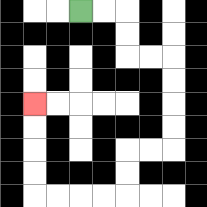{'start': '[3, 0]', 'end': '[1, 4]', 'path_directions': 'R,R,D,D,R,R,D,D,D,D,L,L,D,D,L,L,L,L,U,U,U,U', 'path_coordinates': '[[3, 0], [4, 0], [5, 0], [5, 1], [5, 2], [6, 2], [7, 2], [7, 3], [7, 4], [7, 5], [7, 6], [6, 6], [5, 6], [5, 7], [5, 8], [4, 8], [3, 8], [2, 8], [1, 8], [1, 7], [1, 6], [1, 5], [1, 4]]'}